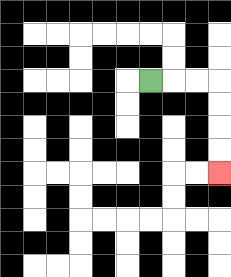{'start': '[6, 3]', 'end': '[9, 7]', 'path_directions': 'R,R,R,D,D,D,D', 'path_coordinates': '[[6, 3], [7, 3], [8, 3], [9, 3], [9, 4], [9, 5], [9, 6], [9, 7]]'}